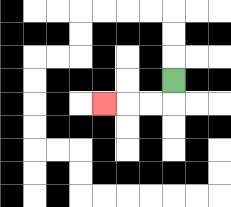{'start': '[7, 3]', 'end': '[4, 4]', 'path_directions': 'D,L,L,L', 'path_coordinates': '[[7, 3], [7, 4], [6, 4], [5, 4], [4, 4]]'}